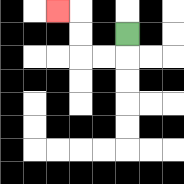{'start': '[5, 1]', 'end': '[2, 0]', 'path_directions': 'D,L,L,U,U,L', 'path_coordinates': '[[5, 1], [5, 2], [4, 2], [3, 2], [3, 1], [3, 0], [2, 0]]'}